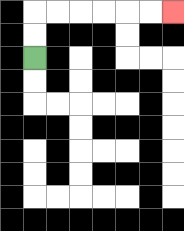{'start': '[1, 2]', 'end': '[7, 0]', 'path_directions': 'U,U,R,R,R,R,R,R', 'path_coordinates': '[[1, 2], [1, 1], [1, 0], [2, 0], [3, 0], [4, 0], [5, 0], [6, 0], [7, 0]]'}